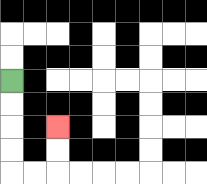{'start': '[0, 3]', 'end': '[2, 5]', 'path_directions': 'D,D,D,D,R,R,U,U', 'path_coordinates': '[[0, 3], [0, 4], [0, 5], [0, 6], [0, 7], [1, 7], [2, 7], [2, 6], [2, 5]]'}